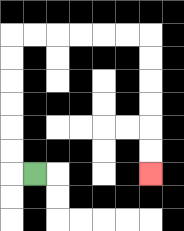{'start': '[1, 7]', 'end': '[6, 7]', 'path_directions': 'L,U,U,U,U,U,U,R,R,R,R,R,R,D,D,D,D,D,D', 'path_coordinates': '[[1, 7], [0, 7], [0, 6], [0, 5], [0, 4], [0, 3], [0, 2], [0, 1], [1, 1], [2, 1], [3, 1], [4, 1], [5, 1], [6, 1], [6, 2], [6, 3], [6, 4], [6, 5], [6, 6], [6, 7]]'}